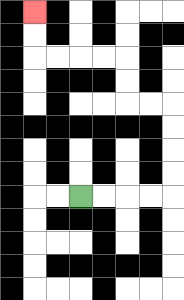{'start': '[3, 8]', 'end': '[1, 0]', 'path_directions': 'R,R,R,R,U,U,U,U,L,L,U,U,L,L,L,L,U,U', 'path_coordinates': '[[3, 8], [4, 8], [5, 8], [6, 8], [7, 8], [7, 7], [7, 6], [7, 5], [7, 4], [6, 4], [5, 4], [5, 3], [5, 2], [4, 2], [3, 2], [2, 2], [1, 2], [1, 1], [1, 0]]'}